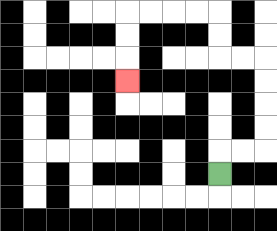{'start': '[9, 7]', 'end': '[5, 3]', 'path_directions': 'U,R,R,U,U,U,U,L,L,U,U,L,L,L,L,D,D,D', 'path_coordinates': '[[9, 7], [9, 6], [10, 6], [11, 6], [11, 5], [11, 4], [11, 3], [11, 2], [10, 2], [9, 2], [9, 1], [9, 0], [8, 0], [7, 0], [6, 0], [5, 0], [5, 1], [5, 2], [5, 3]]'}